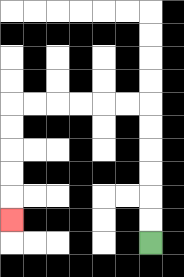{'start': '[6, 10]', 'end': '[0, 9]', 'path_directions': 'U,U,U,U,U,U,L,L,L,L,L,L,D,D,D,D,D', 'path_coordinates': '[[6, 10], [6, 9], [6, 8], [6, 7], [6, 6], [6, 5], [6, 4], [5, 4], [4, 4], [3, 4], [2, 4], [1, 4], [0, 4], [0, 5], [0, 6], [0, 7], [0, 8], [0, 9]]'}